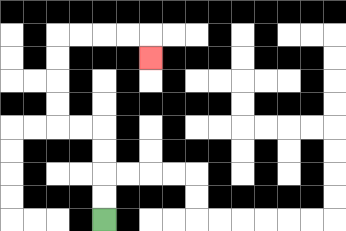{'start': '[4, 9]', 'end': '[6, 2]', 'path_directions': 'U,U,U,U,L,L,U,U,U,U,R,R,R,R,D', 'path_coordinates': '[[4, 9], [4, 8], [4, 7], [4, 6], [4, 5], [3, 5], [2, 5], [2, 4], [2, 3], [2, 2], [2, 1], [3, 1], [4, 1], [5, 1], [6, 1], [6, 2]]'}